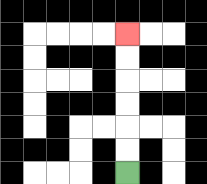{'start': '[5, 7]', 'end': '[5, 1]', 'path_directions': 'U,U,U,U,U,U', 'path_coordinates': '[[5, 7], [5, 6], [5, 5], [5, 4], [5, 3], [5, 2], [5, 1]]'}